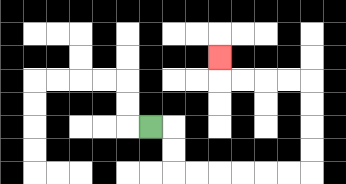{'start': '[6, 5]', 'end': '[9, 2]', 'path_directions': 'R,D,D,R,R,R,R,R,R,U,U,U,U,L,L,L,L,U', 'path_coordinates': '[[6, 5], [7, 5], [7, 6], [7, 7], [8, 7], [9, 7], [10, 7], [11, 7], [12, 7], [13, 7], [13, 6], [13, 5], [13, 4], [13, 3], [12, 3], [11, 3], [10, 3], [9, 3], [9, 2]]'}